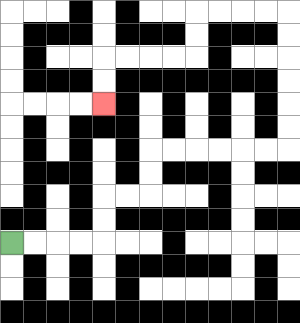{'start': '[0, 10]', 'end': '[4, 4]', 'path_directions': 'R,R,R,R,U,U,R,R,U,U,R,R,R,R,R,R,U,U,U,U,U,U,L,L,L,L,D,D,L,L,L,L,D,D', 'path_coordinates': '[[0, 10], [1, 10], [2, 10], [3, 10], [4, 10], [4, 9], [4, 8], [5, 8], [6, 8], [6, 7], [6, 6], [7, 6], [8, 6], [9, 6], [10, 6], [11, 6], [12, 6], [12, 5], [12, 4], [12, 3], [12, 2], [12, 1], [12, 0], [11, 0], [10, 0], [9, 0], [8, 0], [8, 1], [8, 2], [7, 2], [6, 2], [5, 2], [4, 2], [4, 3], [4, 4]]'}